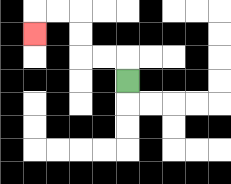{'start': '[5, 3]', 'end': '[1, 1]', 'path_directions': 'U,L,L,U,U,L,L,D', 'path_coordinates': '[[5, 3], [5, 2], [4, 2], [3, 2], [3, 1], [3, 0], [2, 0], [1, 0], [1, 1]]'}